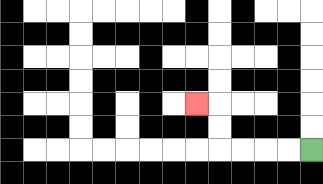{'start': '[13, 6]', 'end': '[8, 4]', 'path_directions': 'L,L,L,L,U,U,L', 'path_coordinates': '[[13, 6], [12, 6], [11, 6], [10, 6], [9, 6], [9, 5], [9, 4], [8, 4]]'}